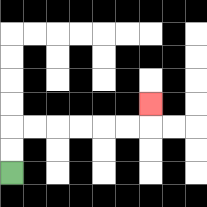{'start': '[0, 7]', 'end': '[6, 4]', 'path_directions': 'U,U,R,R,R,R,R,R,U', 'path_coordinates': '[[0, 7], [0, 6], [0, 5], [1, 5], [2, 5], [3, 5], [4, 5], [5, 5], [6, 5], [6, 4]]'}